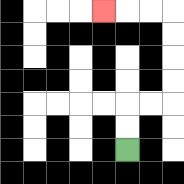{'start': '[5, 6]', 'end': '[4, 0]', 'path_directions': 'U,U,R,R,U,U,U,U,L,L,L', 'path_coordinates': '[[5, 6], [5, 5], [5, 4], [6, 4], [7, 4], [7, 3], [7, 2], [7, 1], [7, 0], [6, 0], [5, 0], [4, 0]]'}